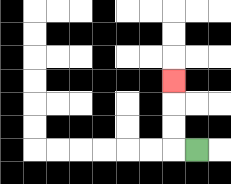{'start': '[8, 6]', 'end': '[7, 3]', 'path_directions': 'L,U,U,U', 'path_coordinates': '[[8, 6], [7, 6], [7, 5], [7, 4], [7, 3]]'}